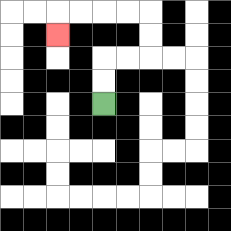{'start': '[4, 4]', 'end': '[2, 1]', 'path_directions': 'U,U,R,R,U,U,L,L,L,L,D', 'path_coordinates': '[[4, 4], [4, 3], [4, 2], [5, 2], [6, 2], [6, 1], [6, 0], [5, 0], [4, 0], [3, 0], [2, 0], [2, 1]]'}